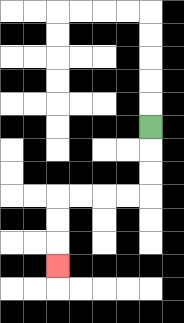{'start': '[6, 5]', 'end': '[2, 11]', 'path_directions': 'D,D,D,L,L,L,L,D,D,D', 'path_coordinates': '[[6, 5], [6, 6], [6, 7], [6, 8], [5, 8], [4, 8], [3, 8], [2, 8], [2, 9], [2, 10], [2, 11]]'}